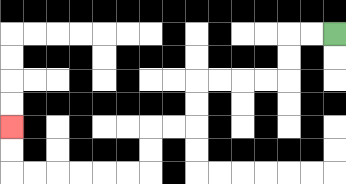{'start': '[14, 1]', 'end': '[0, 5]', 'path_directions': 'L,L,D,D,L,L,L,L,D,D,L,L,D,D,L,L,L,L,L,L,U,U', 'path_coordinates': '[[14, 1], [13, 1], [12, 1], [12, 2], [12, 3], [11, 3], [10, 3], [9, 3], [8, 3], [8, 4], [8, 5], [7, 5], [6, 5], [6, 6], [6, 7], [5, 7], [4, 7], [3, 7], [2, 7], [1, 7], [0, 7], [0, 6], [0, 5]]'}